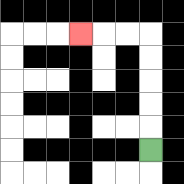{'start': '[6, 6]', 'end': '[3, 1]', 'path_directions': 'U,U,U,U,U,L,L,L', 'path_coordinates': '[[6, 6], [6, 5], [6, 4], [6, 3], [6, 2], [6, 1], [5, 1], [4, 1], [3, 1]]'}